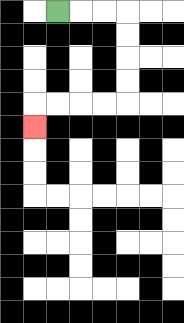{'start': '[2, 0]', 'end': '[1, 5]', 'path_directions': 'R,R,R,D,D,D,D,L,L,L,L,D', 'path_coordinates': '[[2, 0], [3, 0], [4, 0], [5, 0], [5, 1], [5, 2], [5, 3], [5, 4], [4, 4], [3, 4], [2, 4], [1, 4], [1, 5]]'}